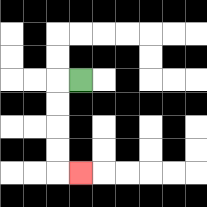{'start': '[3, 3]', 'end': '[3, 7]', 'path_directions': 'L,D,D,D,D,R', 'path_coordinates': '[[3, 3], [2, 3], [2, 4], [2, 5], [2, 6], [2, 7], [3, 7]]'}